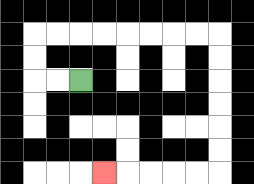{'start': '[3, 3]', 'end': '[4, 7]', 'path_directions': 'L,L,U,U,R,R,R,R,R,R,R,R,D,D,D,D,D,D,L,L,L,L,L', 'path_coordinates': '[[3, 3], [2, 3], [1, 3], [1, 2], [1, 1], [2, 1], [3, 1], [4, 1], [5, 1], [6, 1], [7, 1], [8, 1], [9, 1], [9, 2], [9, 3], [9, 4], [9, 5], [9, 6], [9, 7], [8, 7], [7, 7], [6, 7], [5, 7], [4, 7]]'}